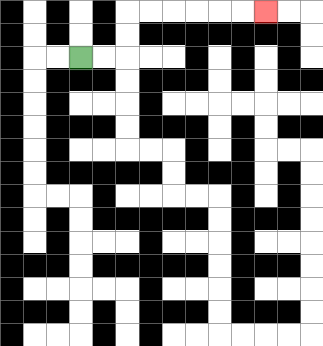{'start': '[3, 2]', 'end': '[11, 0]', 'path_directions': 'R,R,U,U,R,R,R,R,R,R', 'path_coordinates': '[[3, 2], [4, 2], [5, 2], [5, 1], [5, 0], [6, 0], [7, 0], [8, 0], [9, 0], [10, 0], [11, 0]]'}